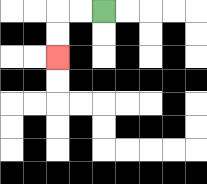{'start': '[4, 0]', 'end': '[2, 2]', 'path_directions': 'L,L,D,D', 'path_coordinates': '[[4, 0], [3, 0], [2, 0], [2, 1], [2, 2]]'}